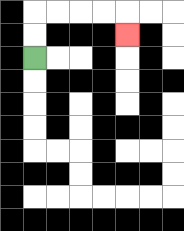{'start': '[1, 2]', 'end': '[5, 1]', 'path_directions': 'U,U,R,R,R,R,D', 'path_coordinates': '[[1, 2], [1, 1], [1, 0], [2, 0], [3, 0], [4, 0], [5, 0], [5, 1]]'}